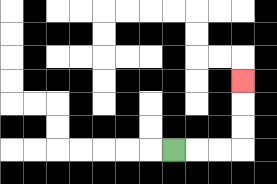{'start': '[7, 6]', 'end': '[10, 3]', 'path_directions': 'R,R,R,U,U,U', 'path_coordinates': '[[7, 6], [8, 6], [9, 6], [10, 6], [10, 5], [10, 4], [10, 3]]'}